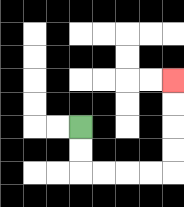{'start': '[3, 5]', 'end': '[7, 3]', 'path_directions': 'D,D,R,R,R,R,U,U,U,U', 'path_coordinates': '[[3, 5], [3, 6], [3, 7], [4, 7], [5, 7], [6, 7], [7, 7], [7, 6], [7, 5], [7, 4], [7, 3]]'}